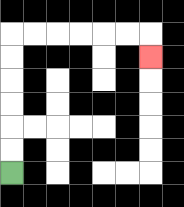{'start': '[0, 7]', 'end': '[6, 2]', 'path_directions': 'U,U,U,U,U,U,R,R,R,R,R,R,D', 'path_coordinates': '[[0, 7], [0, 6], [0, 5], [0, 4], [0, 3], [0, 2], [0, 1], [1, 1], [2, 1], [3, 1], [4, 1], [5, 1], [6, 1], [6, 2]]'}